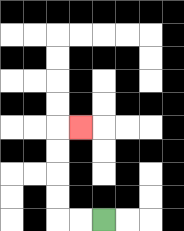{'start': '[4, 9]', 'end': '[3, 5]', 'path_directions': 'L,L,U,U,U,U,R', 'path_coordinates': '[[4, 9], [3, 9], [2, 9], [2, 8], [2, 7], [2, 6], [2, 5], [3, 5]]'}